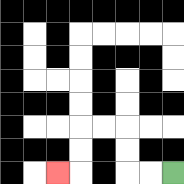{'start': '[7, 7]', 'end': '[2, 7]', 'path_directions': 'L,L,U,U,L,L,D,D,L', 'path_coordinates': '[[7, 7], [6, 7], [5, 7], [5, 6], [5, 5], [4, 5], [3, 5], [3, 6], [3, 7], [2, 7]]'}